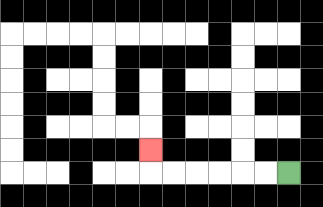{'start': '[12, 7]', 'end': '[6, 6]', 'path_directions': 'L,L,L,L,L,L,U', 'path_coordinates': '[[12, 7], [11, 7], [10, 7], [9, 7], [8, 7], [7, 7], [6, 7], [6, 6]]'}